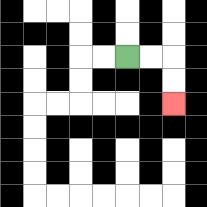{'start': '[5, 2]', 'end': '[7, 4]', 'path_directions': 'R,R,D,D', 'path_coordinates': '[[5, 2], [6, 2], [7, 2], [7, 3], [7, 4]]'}